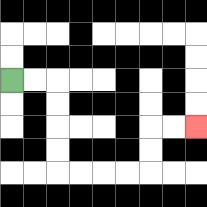{'start': '[0, 3]', 'end': '[8, 5]', 'path_directions': 'R,R,D,D,D,D,R,R,R,R,U,U,R,R', 'path_coordinates': '[[0, 3], [1, 3], [2, 3], [2, 4], [2, 5], [2, 6], [2, 7], [3, 7], [4, 7], [5, 7], [6, 7], [6, 6], [6, 5], [7, 5], [8, 5]]'}